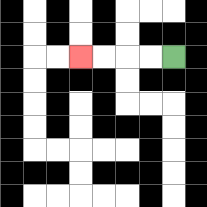{'start': '[7, 2]', 'end': '[3, 2]', 'path_directions': 'L,L,L,L', 'path_coordinates': '[[7, 2], [6, 2], [5, 2], [4, 2], [3, 2]]'}